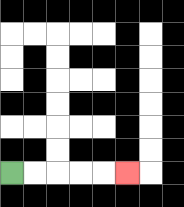{'start': '[0, 7]', 'end': '[5, 7]', 'path_directions': 'R,R,R,R,R', 'path_coordinates': '[[0, 7], [1, 7], [2, 7], [3, 7], [4, 7], [5, 7]]'}